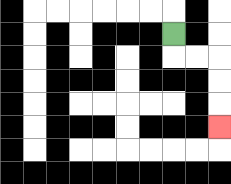{'start': '[7, 1]', 'end': '[9, 5]', 'path_directions': 'D,R,R,D,D,D', 'path_coordinates': '[[7, 1], [7, 2], [8, 2], [9, 2], [9, 3], [9, 4], [9, 5]]'}